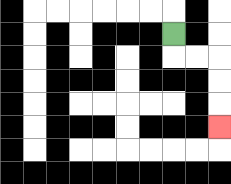{'start': '[7, 1]', 'end': '[9, 5]', 'path_directions': 'D,R,R,D,D,D', 'path_coordinates': '[[7, 1], [7, 2], [8, 2], [9, 2], [9, 3], [9, 4], [9, 5]]'}